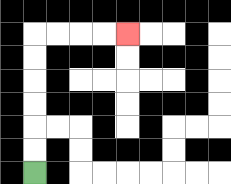{'start': '[1, 7]', 'end': '[5, 1]', 'path_directions': 'U,U,U,U,U,U,R,R,R,R', 'path_coordinates': '[[1, 7], [1, 6], [1, 5], [1, 4], [1, 3], [1, 2], [1, 1], [2, 1], [3, 1], [4, 1], [5, 1]]'}